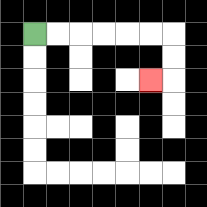{'start': '[1, 1]', 'end': '[6, 3]', 'path_directions': 'R,R,R,R,R,R,D,D,L', 'path_coordinates': '[[1, 1], [2, 1], [3, 1], [4, 1], [5, 1], [6, 1], [7, 1], [7, 2], [7, 3], [6, 3]]'}